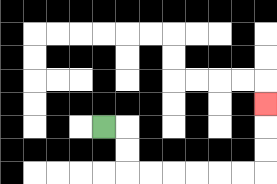{'start': '[4, 5]', 'end': '[11, 4]', 'path_directions': 'R,D,D,R,R,R,R,R,R,U,U,U', 'path_coordinates': '[[4, 5], [5, 5], [5, 6], [5, 7], [6, 7], [7, 7], [8, 7], [9, 7], [10, 7], [11, 7], [11, 6], [11, 5], [11, 4]]'}